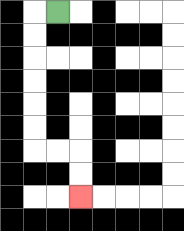{'start': '[2, 0]', 'end': '[3, 8]', 'path_directions': 'L,D,D,D,D,D,D,R,R,D,D', 'path_coordinates': '[[2, 0], [1, 0], [1, 1], [1, 2], [1, 3], [1, 4], [1, 5], [1, 6], [2, 6], [3, 6], [3, 7], [3, 8]]'}